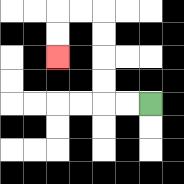{'start': '[6, 4]', 'end': '[2, 2]', 'path_directions': 'L,L,U,U,U,U,L,L,D,D', 'path_coordinates': '[[6, 4], [5, 4], [4, 4], [4, 3], [4, 2], [4, 1], [4, 0], [3, 0], [2, 0], [2, 1], [2, 2]]'}